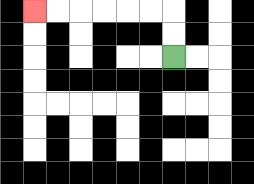{'start': '[7, 2]', 'end': '[1, 0]', 'path_directions': 'U,U,L,L,L,L,L,L', 'path_coordinates': '[[7, 2], [7, 1], [7, 0], [6, 0], [5, 0], [4, 0], [3, 0], [2, 0], [1, 0]]'}